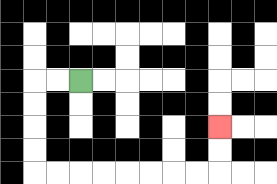{'start': '[3, 3]', 'end': '[9, 5]', 'path_directions': 'L,L,D,D,D,D,R,R,R,R,R,R,R,R,U,U', 'path_coordinates': '[[3, 3], [2, 3], [1, 3], [1, 4], [1, 5], [1, 6], [1, 7], [2, 7], [3, 7], [4, 7], [5, 7], [6, 7], [7, 7], [8, 7], [9, 7], [9, 6], [9, 5]]'}